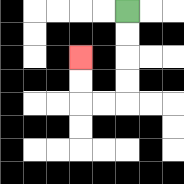{'start': '[5, 0]', 'end': '[3, 2]', 'path_directions': 'D,D,D,D,L,L,U,U', 'path_coordinates': '[[5, 0], [5, 1], [5, 2], [5, 3], [5, 4], [4, 4], [3, 4], [3, 3], [3, 2]]'}